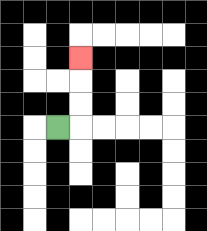{'start': '[2, 5]', 'end': '[3, 2]', 'path_directions': 'R,U,U,U', 'path_coordinates': '[[2, 5], [3, 5], [3, 4], [3, 3], [3, 2]]'}